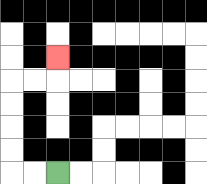{'start': '[2, 7]', 'end': '[2, 2]', 'path_directions': 'L,L,U,U,U,U,R,R,U', 'path_coordinates': '[[2, 7], [1, 7], [0, 7], [0, 6], [0, 5], [0, 4], [0, 3], [1, 3], [2, 3], [2, 2]]'}